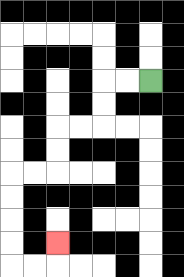{'start': '[6, 3]', 'end': '[2, 10]', 'path_directions': 'L,L,D,D,L,L,D,D,L,L,D,D,D,D,R,R,U', 'path_coordinates': '[[6, 3], [5, 3], [4, 3], [4, 4], [4, 5], [3, 5], [2, 5], [2, 6], [2, 7], [1, 7], [0, 7], [0, 8], [0, 9], [0, 10], [0, 11], [1, 11], [2, 11], [2, 10]]'}